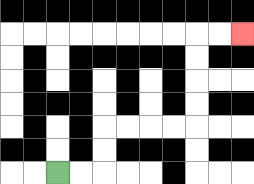{'start': '[2, 7]', 'end': '[10, 1]', 'path_directions': 'R,R,U,U,R,R,R,R,U,U,U,U,R,R', 'path_coordinates': '[[2, 7], [3, 7], [4, 7], [4, 6], [4, 5], [5, 5], [6, 5], [7, 5], [8, 5], [8, 4], [8, 3], [8, 2], [8, 1], [9, 1], [10, 1]]'}